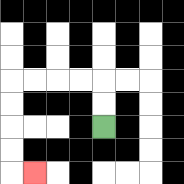{'start': '[4, 5]', 'end': '[1, 7]', 'path_directions': 'U,U,L,L,L,L,D,D,D,D,R', 'path_coordinates': '[[4, 5], [4, 4], [4, 3], [3, 3], [2, 3], [1, 3], [0, 3], [0, 4], [0, 5], [0, 6], [0, 7], [1, 7]]'}